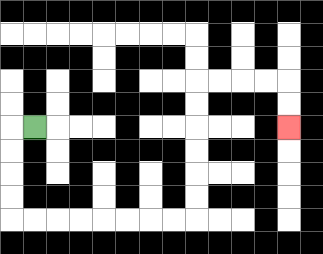{'start': '[1, 5]', 'end': '[12, 5]', 'path_directions': 'L,D,D,D,D,R,R,R,R,R,R,R,R,U,U,U,U,U,U,R,R,R,R,D,D', 'path_coordinates': '[[1, 5], [0, 5], [0, 6], [0, 7], [0, 8], [0, 9], [1, 9], [2, 9], [3, 9], [4, 9], [5, 9], [6, 9], [7, 9], [8, 9], [8, 8], [8, 7], [8, 6], [8, 5], [8, 4], [8, 3], [9, 3], [10, 3], [11, 3], [12, 3], [12, 4], [12, 5]]'}